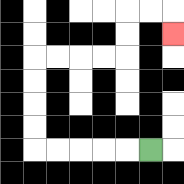{'start': '[6, 6]', 'end': '[7, 1]', 'path_directions': 'L,L,L,L,L,U,U,U,U,R,R,R,R,U,U,R,R,D', 'path_coordinates': '[[6, 6], [5, 6], [4, 6], [3, 6], [2, 6], [1, 6], [1, 5], [1, 4], [1, 3], [1, 2], [2, 2], [3, 2], [4, 2], [5, 2], [5, 1], [5, 0], [6, 0], [7, 0], [7, 1]]'}